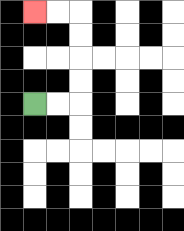{'start': '[1, 4]', 'end': '[1, 0]', 'path_directions': 'R,R,U,U,U,U,L,L', 'path_coordinates': '[[1, 4], [2, 4], [3, 4], [3, 3], [3, 2], [3, 1], [3, 0], [2, 0], [1, 0]]'}